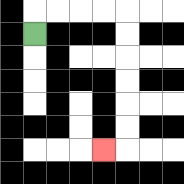{'start': '[1, 1]', 'end': '[4, 6]', 'path_directions': 'U,R,R,R,R,D,D,D,D,D,D,L', 'path_coordinates': '[[1, 1], [1, 0], [2, 0], [3, 0], [4, 0], [5, 0], [5, 1], [5, 2], [5, 3], [5, 4], [5, 5], [5, 6], [4, 6]]'}